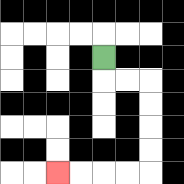{'start': '[4, 2]', 'end': '[2, 7]', 'path_directions': 'D,R,R,D,D,D,D,L,L,L,L', 'path_coordinates': '[[4, 2], [4, 3], [5, 3], [6, 3], [6, 4], [6, 5], [6, 6], [6, 7], [5, 7], [4, 7], [3, 7], [2, 7]]'}